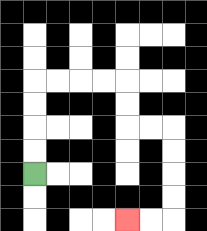{'start': '[1, 7]', 'end': '[5, 9]', 'path_directions': 'U,U,U,U,R,R,R,R,D,D,R,R,D,D,D,D,L,L', 'path_coordinates': '[[1, 7], [1, 6], [1, 5], [1, 4], [1, 3], [2, 3], [3, 3], [4, 3], [5, 3], [5, 4], [5, 5], [6, 5], [7, 5], [7, 6], [7, 7], [7, 8], [7, 9], [6, 9], [5, 9]]'}